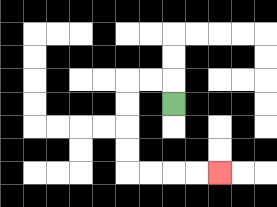{'start': '[7, 4]', 'end': '[9, 7]', 'path_directions': 'U,L,L,D,D,D,D,R,R,R,R', 'path_coordinates': '[[7, 4], [7, 3], [6, 3], [5, 3], [5, 4], [5, 5], [5, 6], [5, 7], [6, 7], [7, 7], [8, 7], [9, 7]]'}